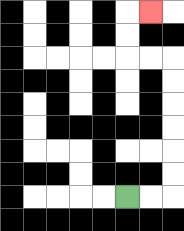{'start': '[5, 8]', 'end': '[6, 0]', 'path_directions': 'R,R,U,U,U,U,U,U,L,L,U,U,R', 'path_coordinates': '[[5, 8], [6, 8], [7, 8], [7, 7], [7, 6], [7, 5], [7, 4], [7, 3], [7, 2], [6, 2], [5, 2], [5, 1], [5, 0], [6, 0]]'}